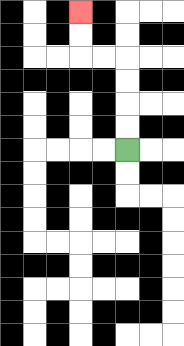{'start': '[5, 6]', 'end': '[3, 0]', 'path_directions': 'U,U,U,U,L,L,U,U', 'path_coordinates': '[[5, 6], [5, 5], [5, 4], [5, 3], [5, 2], [4, 2], [3, 2], [3, 1], [3, 0]]'}